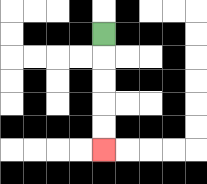{'start': '[4, 1]', 'end': '[4, 6]', 'path_directions': 'D,D,D,D,D', 'path_coordinates': '[[4, 1], [4, 2], [4, 3], [4, 4], [4, 5], [4, 6]]'}